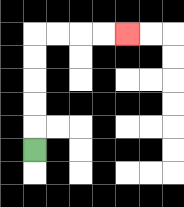{'start': '[1, 6]', 'end': '[5, 1]', 'path_directions': 'U,U,U,U,U,R,R,R,R', 'path_coordinates': '[[1, 6], [1, 5], [1, 4], [1, 3], [1, 2], [1, 1], [2, 1], [3, 1], [4, 1], [5, 1]]'}